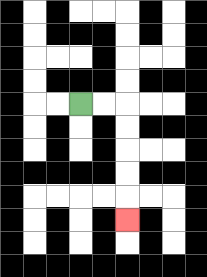{'start': '[3, 4]', 'end': '[5, 9]', 'path_directions': 'R,R,D,D,D,D,D', 'path_coordinates': '[[3, 4], [4, 4], [5, 4], [5, 5], [5, 6], [5, 7], [5, 8], [5, 9]]'}